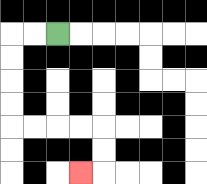{'start': '[2, 1]', 'end': '[3, 7]', 'path_directions': 'L,L,D,D,D,D,R,R,R,R,D,D,L', 'path_coordinates': '[[2, 1], [1, 1], [0, 1], [0, 2], [0, 3], [0, 4], [0, 5], [1, 5], [2, 5], [3, 5], [4, 5], [4, 6], [4, 7], [3, 7]]'}